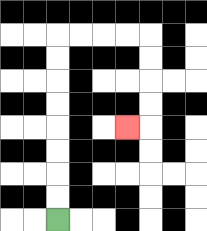{'start': '[2, 9]', 'end': '[5, 5]', 'path_directions': 'U,U,U,U,U,U,U,U,R,R,R,R,D,D,D,D,L', 'path_coordinates': '[[2, 9], [2, 8], [2, 7], [2, 6], [2, 5], [2, 4], [2, 3], [2, 2], [2, 1], [3, 1], [4, 1], [5, 1], [6, 1], [6, 2], [6, 3], [6, 4], [6, 5], [5, 5]]'}